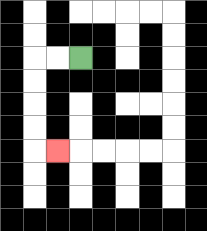{'start': '[3, 2]', 'end': '[2, 6]', 'path_directions': 'L,L,D,D,D,D,R', 'path_coordinates': '[[3, 2], [2, 2], [1, 2], [1, 3], [1, 4], [1, 5], [1, 6], [2, 6]]'}